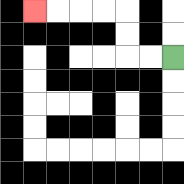{'start': '[7, 2]', 'end': '[1, 0]', 'path_directions': 'L,L,U,U,L,L,L,L', 'path_coordinates': '[[7, 2], [6, 2], [5, 2], [5, 1], [5, 0], [4, 0], [3, 0], [2, 0], [1, 0]]'}